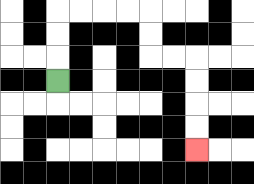{'start': '[2, 3]', 'end': '[8, 6]', 'path_directions': 'U,U,U,R,R,R,R,D,D,R,R,D,D,D,D', 'path_coordinates': '[[2, 3], [2, 2], [2, 1], [2, 0], [3, 0], [4, 0], [5, 0], [6, 0], [6, 1], [6, 2], [7, 2], [8, 2], [8, 3], [8, 4], [8, 5], [8, 6]]'}